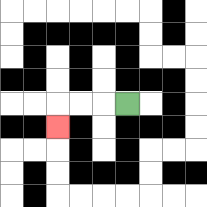{'start': '[5, 4]', 'end': '[2, 5]', 'path_directions': 'L,L,L,D', 'path_coordinates': '[[5, 4], [4, 4], [3, 4], [2, 4], [2, 5]]'}